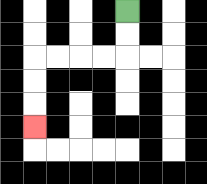{'start': '[5, 0]', 'end': '[1, 5]', 'path_directions': 'D,D,L,L,L,L,D,D,D', 'path_coordinates': '[[5, 0], [5, 1], [5, 2], [4, 2], [3, 2], [2, 2], [1, 2], [1, 3], [1, 4], [1, 5]]'}